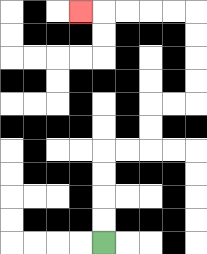{'start': '[4, 10]', 'end': '[3, 0]', 'path_directions': 'U,U,U,U,R,R,U,U,R,R,U,U,U,U,L,L,L,L,L', 'path_coordinates': '[[4, 10], [4, 9], [4, 8], [4, 7], [4, 6], [5, 6], [6, 6], [6, 5], [6, 4], [7, 4], [8, 4], [8, 3], [8, 2], [8, 1], [8, 0], [7, 0], [6, 0], [5, 0], [4, 0], [3, 0]]'}